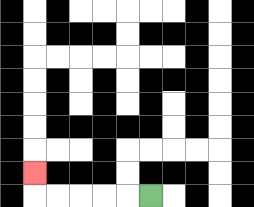{'start': '[6, 8]', 'end': '[1, 7]', 'path_directions': 'L,L,L,L,L,U', 'path_coordinates': '[[6, 8], [5, 8], [4, 8], [3, 8], [2, 8], [1, 8], [1, 7]]'}